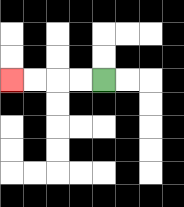{'start': '[4, 3]', 'end': '[0, 3]', 'path_directions': 'L,L,L,L', 'path_coordinates': '[[4, 3], [3, 3], [2, 3], [1, 3], [0, 3]]'}